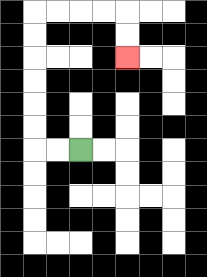{'start': '[3, 6]', 'end': '[5, 2]', 'path_directions': 'L,L,U,U,U,U,U,U,R,R,R,R,D,D', 'path_coordinates': '[[3, 6], [2, 6], [1, 6], [1, 5], [1, 4], [1, 3], [1, 2], [1, 1], [1, 0], [2, 0], [3, 0], [4, 0], [5, 0], [5, 1], [5, 2]]'}